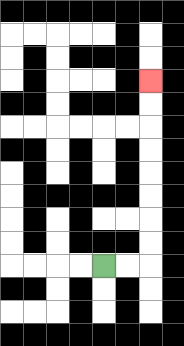{'start': '[4, 11]', 'end': '[6, 3]', 'path_directions': 'R,R,U,U,U,U,U,U,U,U', 'path_coordinates': '[[4, 11], [5, 11], [6, 11], [6, 10], [6, 9], [6, 8], [6, 7], [6, 6], [6, 5], [6, 4], [6, 3]]'}